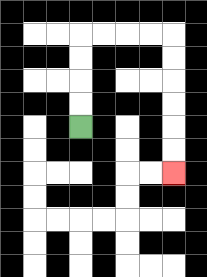{'start': '[3, 5]', 'end': '[7, 7]', 'path_directions': 'U,U,U,U,R,R,R,R,D,D,D,D,D,D', 'path_coordinates': '[[3, 5], [3, 4], [3, 3], [3, 2], [3, 1], [4, 1], [5, 1], [6, 1], [7, 1], [7, 2], [7, 3], [7, 4], [7, 5], [7, 6], [7, 7]]'}